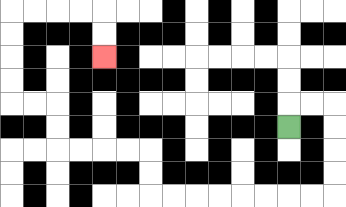{'start': '[12, 5]', 'end': '[4, 2]', 'path_directions': 'U,R,R,D,D,D,D,L,L,L,L,L,L,L,L,U,U,L,L,L,L,U,U,L,L,U,U,U,U,R,R,R,R,D,D', 'path_coordinates': '[[12, 5], [12, 4], [13, 4], [14, 4], [14, 5], [14, 6], [14, 7], [14, 8], [13, 8], [12, 8], [11, 8], [10, 8], [9, 8], [8, 8], [7, 8], [6, 8], [6, 7], [6, 6], [5, 6], [4, 6], [3, 6], [2, 6], [2, 5], [2, 4], [1, 4], [0, 4], [0, 3], [0, 2], [0, 1], [0, 0], [1, 0], [2, 0], [3, 0], [4, 0], [4, 1], [4, 2]]'}